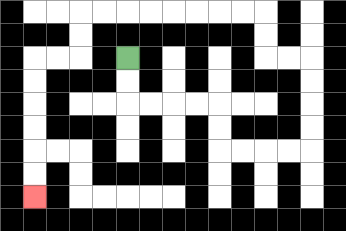{'start': '[5, 2]', 'end': '[1, 8]', 'path_directions': 'D,D,R,R,R,R,D,D,R,R,R,R,U,U,U,U,L,L,U,U,L,L,L,L,L,L,L,L,D,D,L,L,D,D,D,D,D,D', 'path_coordinates': '[[5, 2], [5, 3], [5, 4], [6, 4], [7, 4], [8, 4], [9, 4], [9, 5], [9, 6], [10, 6], [11, 6], [12, 6], [13, 6], [13, 5], [13, 4], [13, 3], [13, 2], [12, 2], [11, 2], [11, 1], [11, 0], [10, 0], [9, 0], [8, 0], [7, 0], [6, 0], [5, 0], [4, 0], [3, 0], [3, 1], [3, 2], [2, 2], [1, 2], [1, 3], [1, 4], [1, 5], [1, 6], [1, 7], [1, 8]]'}